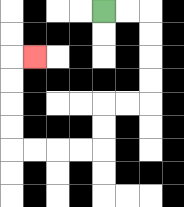{'start': '[4, 0]', 'end': '[1, 2]', 'path_directions': 'R,R,D,D,D,D,L,L,D,D,L,L,L,L,U,U,U,U,R', 'path_coordinates': '[[4, 0], [5, 0], [6, 0], [6, 1], [6, 2], [6, 3], [6, 4], [5, 4], [4, 4], [4, 5], [4, 6], [3, 6], [2, 6], [1, 6], [0, 6], [0, 5], [0, 4], [0, 3], [0, 2], [1, 2]]'}